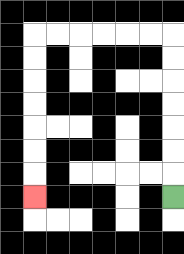{'start': '[7, 8]', 'end': '[1, 8]', 'path_directions': 'U,U,U,U,U,U,U,L,L,L,L,L,L,D,D,D,D,D,D,D', 'path_coordinates': '[[7, 8], [7, 7], [7, 6], [7, 5], [7, 4], [7, 3], [7, 2], [7, 1], [6, 1], [5, 1], [4, 1], [3, 1], [2, 1], [1, 1], [1, 2], [1, 3], [1, 4], [1, 5], [1, 6], [1, 7], [1, 8]]'}